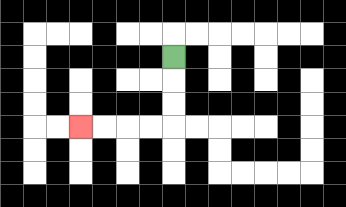{'start': '[7, 2]', 'end': '[3, 5]', 'path_directions': 'D,D,D,L,L,L,L', 'path_coordinates': '[[7, 2], [7, 3], [7, 4], [7, 5], [6, 5], [5, 5], [4, 5], [3, 5]]'}